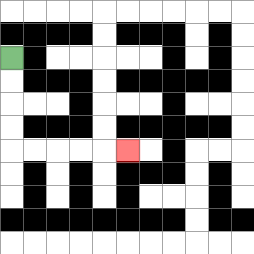{'start': '[0, 2]', 'end': '[5, 6]', 'path_directions': 'D,D,D,D,R,R,R,R,R', 'path_coordinates': '[[0, 2], [0, 3], [0, 4], [0, 5], [0, 6], [1, 6], [2, 6], [3, 6], [4, 6], [5, 6]]'}